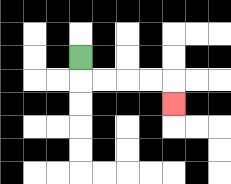{'start': '[3, 2]', 'end': '[7, 4]', 'path_directions': 'D,R,R,R,R,D', 'path_coordinates': '[[3, 2], [3, 3], [4, 3], [5, 3], [6, 3], [7, 3], [7, 4]]'}